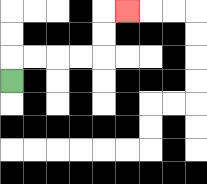{'start': '[0, 3]', 'end': '[5, 0]', 'path_directions': 'U,R,R,R,R,U,U,R', 'path_coordinates': '[[0, 3], [0, 2], [1, 2], [2, 2], [3, 2], [4, 2], [4, 1], [4, 0], [5, 0]]'}